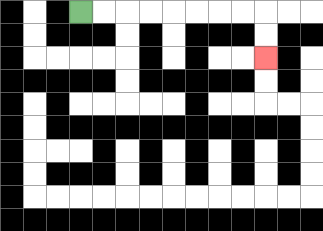{'start': '[3, 0]', 'end': '[11, 2]', 'path_directions': 'R,R,R,R,R,R,R,R,D,D', 'path_coordinates': '[[3, 0], [4, 0], [5, 0], [6, 0], [7, 0], [8, 0], [9, 0], [10, 0], [11, 0], [11, 1], [11, 2]]'}